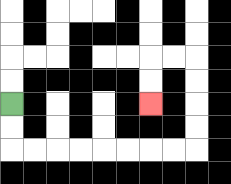{'start': '[0, 4]', 'end': '[6, 4]', 'path_directions': 'D,D,R,R,R,R,R,R,R,R,U,U,U,U,L,L,D,D', 'path_coordinates': '[[0, 4], [0, 5], [0, 6], [1, 6], [2, 6], [3, 6], [4, 6], [5, 6], [6, 6], [7, 6], [8, 6], [8, 5], [8, 4], [8, 3], [8, 2], [7, 2], [6, 2], [6, 3], [6, 4]]'}